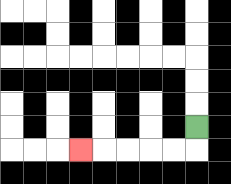{'start': '[8, 5]', 'end': '[3, 6]', 'path_directions': 'D,L,L,L,L,L', 'path_coordinates': '[[8, 5], [8, 6], [7, 6], [6, 6], [5, 6], [4, 6], [3, 6]]'}